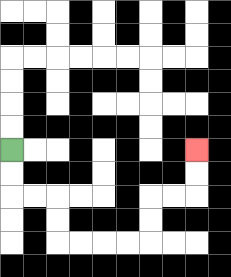{'start': '[0, 6]', 'end': '[8, 6]', 'path_directions': 'D,D,R,R,D,D,R,R,R,R,U,U,R,R,U,U', 'path_coordinates': '[[0, 6], [0, 7], [0, 8], [1, 8], [2, 8], [2, 9], [2, 10], [3, 10], [4, 10], [5, 10], [6, 10], [6, 9], [6, 8], [7, 8], [8, 8], [8, 7], [8, 6]]'}